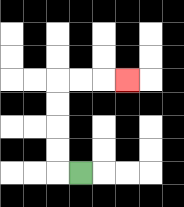{'start': '[3, 7]', 'end': '[5, 3]', 'path_directions': 'L,U,U,U,U,R,R,R', 'path_coordinates': '[[3, 7], [2, 7], [2, 6], [2, 5], [2, 4], [2, 3], [3, 3], [4, 3], [5, 3]]'}